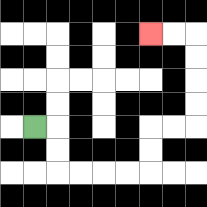{'start': '[1, 5]', 'end': '[6, 1]', 'path_directions': 'R,D,D,R,R,R,R,U,U,R,R,U,U,U,U,L,L', 'path_coordinates': '[[1, 5], [2, 5], [2, 6], [2, 7], [3, 7], [4, 7], [5, 7], [6, 7], [6, 6], [6, 5], [7, 5], [8, 5], [8, 4], [8, 3], [8, 2], [8, 1], [7, 1], [6, 1]]'}